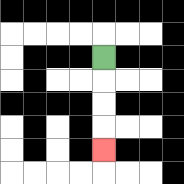{'start': '[4, 2]', 'end': '[4, 6]', 'path_directions': 'D,D,D,D', 'path_coordinates': '[[4, 2], [4, 3], [4, 4], [4, 5], [4, 6]]'}